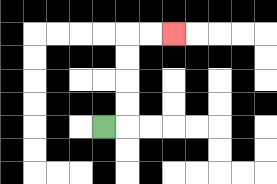{'start': '[4, 5]', 'end': '[7, 1]', 'path_directions': 'R,U,U,U,U,R,R', 'path_coordinates': '[[4, 5], [5, 5], [5, 4], [5, 3], [5, 2], [5, 1], [6, 1], [7, 1]]'}